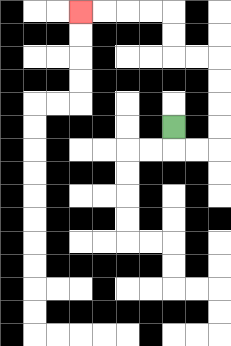{'start': '[7, 5]', 'end': '[3, 0]', 'path_directions': 'D,R,R,U,U,U,U,L,L,U,U,L,L,L,L', 'path_coordinates': '[[7, 5], [7, 6], [8, 6], [9, 6], [9, 5], [9, 4], [9, 3], [9, 2], [8, 2], [7, 2], [7, 1], [7, 0], [6, 0], [5, 0], [4, 0], [3, 0]]'}